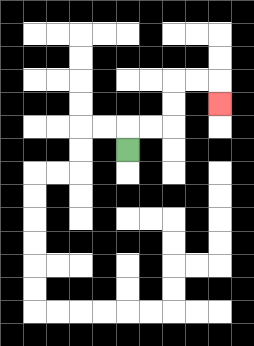{'start': '[5, 6]', 'end': '[9, 4]', 'path_directions': 'U,R,R,U,U,R,R,D', 'path_coordinates': '[[5, 6], [5, 5], [6, 5], [7, 5], [7, 4], [7, 3], [8, 3], [9, 3], [9, 4]]'}